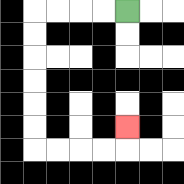{'start': '[5, 0]', 'end': '[5, 5]', 'path_directions': 'L,L,L,L,D,D,D,D,D,D,R,R,R,R,U', 'path_coordinates': '[[5, 0], [4, 0], [3, 0], [2, 0], [1, 0], [1, 1], [1, 2], [1, 3], [1, 4], [1, 5], [1, 6], [2, 6], [3, 6], [4, 6], [5, 6], [5, 5]]'}